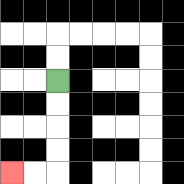{'start': '[2, 3]', 'end': '[0, 7]', 'path_directions': 'D,D,D,D,L,L', 'path_coordinates': '[[2, 3], [2, 4], [2, 5], [2, 6], [2, 7], [1, 7], [0, 7]]'}